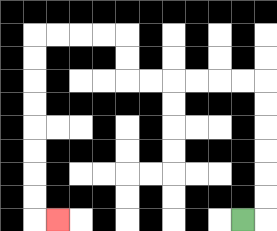{'start': '[10, 9]', 'end': '[2, 9]', 'path_directions': 'R,U,U,U,U,U,U,L,L,L,L,L,L,U,U,L,L,L,L,D,D,D,D,D,D,D,D,R', 'path_coordinates': '[[10, 9], [11, 9], [11, 8], [11, 7], [11, 6], [11, 5], [11, 4], [11, 3], [10, 3], [9, 3], [8, 3], [7, 3], [6, 3], [5, 3], [5, 2], [5, 1], [4, 1], [3, 1], [2, 1], [1, 1], [1, 2], [1, 3], [1, 4], [1, 5], [1, 6], [1, 7], [1, 8], [1, 9], [2, 9]]'}